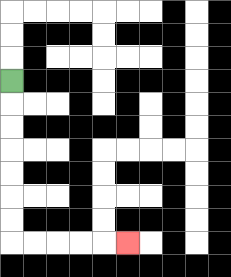{'start': '[0, 3]', 'end': '[5, 10]', 'path_directions': 'D,D,D,D,D,D,D,R,R,R,R,R', 'path_coordinates': '[[0, 3], [0, 4], [0, 5], [0, 6], [0, 7], [0, 8], [0, 9], [0, 10], [1, 10], [2, 10], [3, 10], [4, 10], [5, 10]]'}